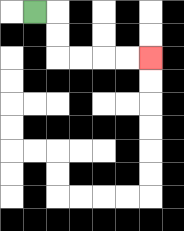{'start': '[1, 0]', 'end': '[6, 2]', 'path_directions': 'R,D,D,R,R,R,R', 'path_coordinates': '[[1, 0], [2, 0], [2, 1], [2, 2], [3, 2], [4, 2], [5, 2], [6, 2]]'}